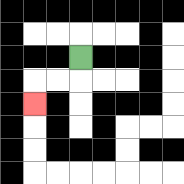{'start': '[3, 2]', 'end': '[1, 4]', 'path_directions': 'D,L,L,D', 'path_coordinates': '[[3, 2], [3, 3], [2, 3], [1, 3], [1, 4]]'}